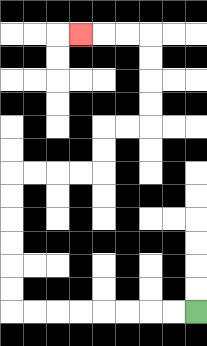{'start': '[8, 13]', 'end': '[3, 1]', 'path_directions': 'L,L,L,L,L,L,L,L,U,U,U,U,U,U,R,R,R,R,U,U,R,R,U,U,U,U,L,L,L', 'path_coordinates': '[[8, 13], [7, 13], [6, 13], [5, 13], [4, 13], [3, 13], [2, 13], [1, 13], [0, 13], [0, 12], [0, 11], [0, 10], [0, 9], [0, 8], [0, 7], [1, 7], [2, 7], [3, 7], [4, 7], [4, 6], [4, 5], [5, 5], [6, 5], [6, 4], [6, 3], [6, 2], [6, 1], [5, 1], [4, 1], [3, 1]]'}